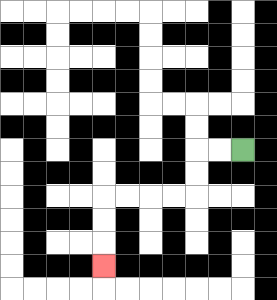{'start': '[10, 6]', 'end': '[4, 11]', 'path_directions': 'L,L,D,D,L,L,L,L,D,D,D', 'path_coordinates': '[[10, 6], [9, 6], [8, 6], [8, 7], [8, 8], [7, 8], [6, 8], [5, 8], [4, 8], [4, 9], [4, 10], [4, 11]]'}